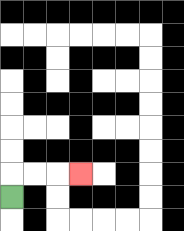{'start': '[0, 8]', 'end': '[3, 7]', 'path_directions': 'U,R,R,R', 'path_coordinates': '[[0, 8], [0, 7], [1, 7], [2, 7], [3, 7]]'}